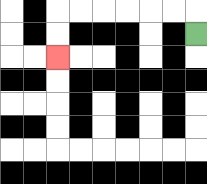{'start': '[8, 1]', 'end': '[2, 2]', 'path_directions': 'U,L,L,L,L,L,L,D,D', 'path_coordinates': '[[8, 1], [8, 0], [7, 0], [6, 0], [5, 0], [4, 0], [3, 0], [2, 0], [2, 1], [2, 2]]'}